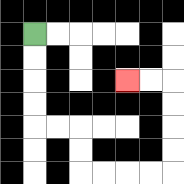{'start': '[1, 1]', 'end': '[5, 3]', 'path_directions': 'D,D,D,D,R,R,D,D,R,R,R,R,U,U,U,U,L,L', 'path_coordinates': '[[1, 1], [1, 2], [1, 3], [1, 4], [1, 5], [2, 5], [3, 5], [3, 6], [3, 7], [4, 7], [5, 7], [6, 7], [7, 7], [7, 6], [7, 5], [7, 4], [7, 3], [6, 3], [5, 3]]'}